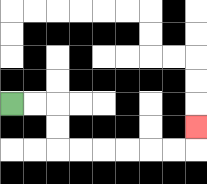{'start': '[0, 4]', 'end': '[8, 5]', 'path_directions': 'R,R,D,D,R,R,R,R,R,R,U', 'path_coordinates': '[[0, 4], [1, 4], [2, 4], [2, 5], [2, 6], [3, 6], [4, 6], [5, 6], [6, 6], [7, 6], [8, 6], [8, 5]]'}